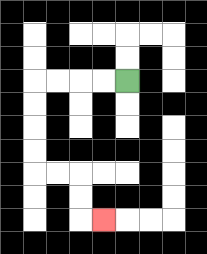{'start': '[5, 3]', 'end': '[4, 9]', 'path_directions': 'L,L,L,L,D,D,D,D,R,R,D,D,R', 'path_coordinates': '[[5, 3], [4, 3], [3, 3], [2, 3], [1, 3], [1, 4], [1, 5], [1, 6], [1, 7], [2, 7], [3, 7], [3, 8], [3, 9], [4, 9]]'}